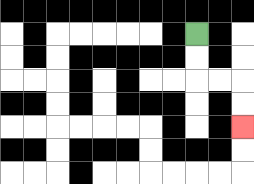{'start': '[8, 1]', 'end': '[10, 5]', 'path_directions': 'D,D,R,R,D,D', 'path_coordinates': '[[8, 1], [8, 2], [8, 3], [9, 3], [10, 3], [10, 4], [10, 5]]'}